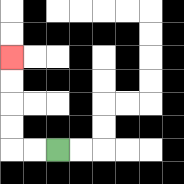{'start': '[2, 6]', 'end': '[0, 2]', 'path_directions': 'L,L,U,U,U,U', 'path_coordinates': '[[2, 6], [1, 6], [0, 6], [0, 5], [0, 4], [0, 3], [0, 2]]'}